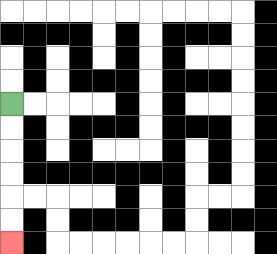{'start': '[0, 4]', 'end': '[0, 10]', 'path_directions': 'D,D,D,D,D,D', 'path_coordinates': '[[0, 4], [0, 5], [0, 6], [0, 7], [0, 8], [0, 9], [0, 10]]'}